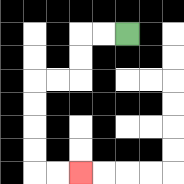{'start': '[5, 1]', 'end': '[3, 7]', 'path_directions': 'L,L,D,D,L,L,D,D,D,D,R,R', 'path_coordinates': '[[5, 1], [4, 1], [3, 1], [3, 2], [3, 3], [2, 3], [1, 3], [1, 4], [1, 5], [1, 6], [1, 7], [2, 7], [3, 7]]'}